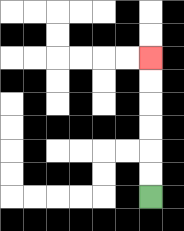{'start': '[6, 8]', 'end': '[6, 2]', 'path_directions': 'U,U,U,U,U,U', 'path_coordinates': '[[6, 8], [6, 7], [6, 6], [6, 5], [6, 4], [6, 3], [6, 2]]'}